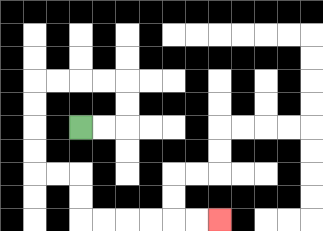{'start': '[3, 5]', 'end': '[9, 9]', 'path_directions': 'R,R,U,U,L,L,L,L,D,D,D,D,R,R,D,D,R,R,R,R,R,R', 'path_coordinates': '[[3, 5], [4, 5], [5, 5], [5, 4], [5, 3], [4, 3], [3, 3], [2, 3], [1, 3], [1, 4], [1, 5], [1, 6], [1, 7], [2, 7], [3, 7], [3, 8], [3, 9], [4, 9], [5, 9], [6, 9], [7, 9], [8, 9], [9, 9]]'}